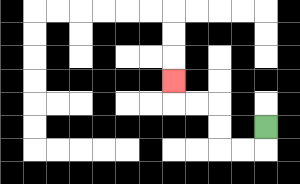{'start': '[11, 5]', 'end': '[7, 3]', 'path_directions': 'D,L,L,U,U,L,L,U', 'path_coordinates': '[[11, 5], [11, 6], [10, 6], [9, 6], [9, 5], [9, 4], [8, 4], [7, 4], [7, 3]]'}